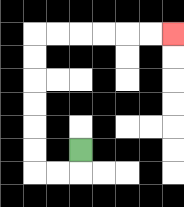{'start': '[3, 6]', 'end': '[7, 1]', 'path_directions': 'D,L,L,U,U,U,U,U,U,R,R,R,R,R,R', 'path_coordinates': '[[3, 6], [3, 7], [2, 7], [1, 7], [1, 6], [1, 5], [1, 4], [1, 3], [1, 2], [1, 1], [2, 1], [3, 1], [4, 1], [5, 1], [6, 1], [7, 1]]'}